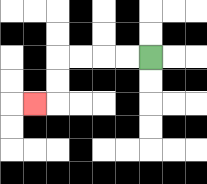{'start': '[6, 2]', 'end': '[1, 4]', 'path_directions': 'L,L,L,L,D,D,L', 'path_coordinates': '[[6, 2], [5, 2], [4, 2], [3, 2], [2, 2], [2, 3], [2, 4], [1, 4]]'}